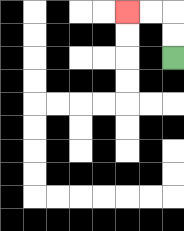{'start': '[7, 2]', 'end': '[5, 0]', 'path_directions': 'U,U,L,L', 'path_coordinates': '[[7, 2], [7, 1], [7, 0], [6, 0], [5, 0]]'}